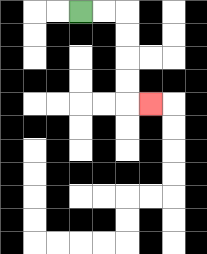{'start': '[3, 0]', 'end': '[6, 4]', 'path_directions': 'R,R,D,D,D,D,R', 'path_coordinates': '[[3, 0], [4, 0], [5, 0], [5, 1], [5, 2], [5, 3], [5, 4], [6, 4]]'}